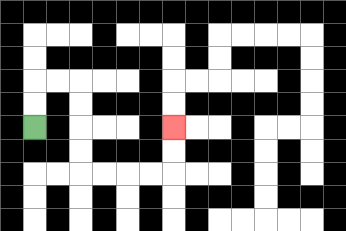{'start': '[1, 5]', 'end': '[7, 5]', 'path_directions': 'U,U,R,R,D,D,D,D,R,R,R,R,U,U', 'path_coordinates': '[[1, 5], [1, 4], [1, 3], [2, 3], [3, 3], [3, 4], [3, 5], [3, 6], [3, 7], [4, 7], [5, 7], [6, 7], [7, 7], [7, 6], [7, 5]]'}